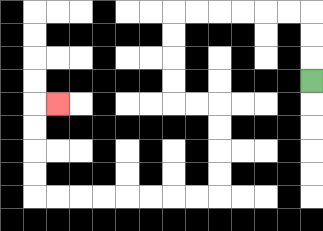{'start': '[13, 3]', 'end': '[2, 4]', 'path_directions': 'U,U,U,L,L,L,L,L,L,D,D,D,D,R,R,D,D,D,D,L,L,L,L,L,L,L,L,U,U,U,U,R', 'path_coordinates': '[[13, 3], [13, 2], [13, 1], [13, 0], [12, 0], [11, 0], [10, 0], [9, 0], [8, 0], [7, 0], [7, 1], [7, 2], [7, 3], [7, 4], [8, 4], [9, 4], [9, 5], [9, 6], [9, 7], [9, 8], [8, 8], [7, 8], [6, 8], [5, 8], [4, 8], [3, 8], [2, 8], [1, 8], [1, 7], [1, 6], [1, 5], [1, 4], [2, 4]]'}